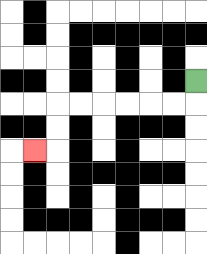{'start': '[8, 3]', 'end': '[1, 6]', 'path_directions': 'D,L,L,L,L,L,L,D,D,L', 'path_coordinates': '[[8, 3], [8, 4], [7, 4], [6, 4], [5, 4], [4, 4], [3, 4], [2, 4], [2, 5], [2, 6], [1, 6]]'}